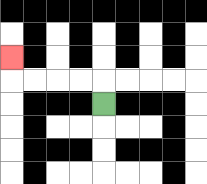{'start': '[4, 4]', 'end': '[0, 2]', 'path_directions': 'U,L,L,L,L,U', 'path_coordinates': '[[4, 4], [4, 3], [3, 3], [2, 3], [1, 3], [0, 3], [0, 2]]'}